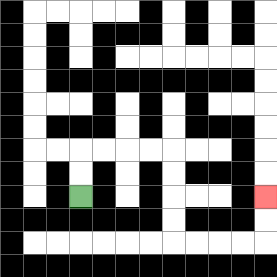{'start': '[3, 8]', 'end': '[11, 8]', 'path_directions': 'U,U,R,R,R,R,D,D,D,D,R,R,R,R,U,U', 'path_coordinates': '[[3, 8], [3, 7], [3, 6], [4, 6], [5, 6], [6, 6], [7, 6], [7, 7], [7, 8], [7, 9], [7, 10], [8, 10], [9, 10], [10, 10], [11, 10], [11, 9], [11, 8]]'}